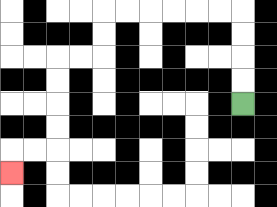{'start': '[10, 4]', 'end': '[0, 7]', 'path_directions': 'U,U,U,U,L,L,L,L,L,L,D,D,L,L,D,D,D,D,L,L,D', 'path_coordinates': '[[10, 4], [10, 3], [10, 2], [10, 1], [10, 0], [9, 0], [8, 0], [7, 0], [6, 0], [5, 0], [4, 0], [4, 1], [4, 2], [3, 2], [2, 2], [2, 3], [2, 4], [2, 5], [2, 6], [1, 6], [0, 6], [0, 7]]'}